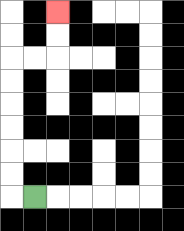{'start': '[1, 8]', 'end': '[2, 0]', 'path_directions': 'L,U,U,U,U,U,U,R,R,U,U', 'path_coordinates': '[[1, 8], [0, 8], [0, 7], [0, 6], [0, 5], [0, 4], [0, 3], [0, 2], [1, 2], [2, 2], [2, 1], [2, 0]]'}